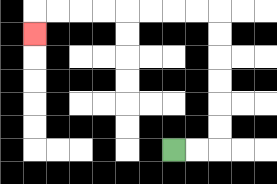{'start': '[7, 6]', 'end': '[1, 1]', 'path_directions': 'R,R,U,U,U,U,U,U,L,L,L,L,L,L,L,L,D', 'path_coordinates': '[[7, 6], [8, 6], [9, 6], [9, 5], [9, 4], [9, 3], [9, 2], [9, 1], [9, 0], [8, 0], [7, 0], [6, 0], [5, 0], [4, 0], [3, 0], [2, 0], [1, 0], [1, 1]]'}